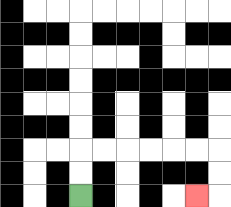{'start': '[3, 8]', 'end': '[8, 8]', 'path_directions': 'U,U,R,R,R,R,R,R,D,D,L', 'path_coordinates': '[[3, 8], [3, 7], [3, 6], [4, 6], [5, 6], [6, 6], [7, 6], [8, 6], [9, 6], [9, 7], [9, 8], [8, 8]]'}